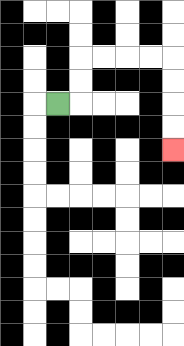{'start': '[2, 4]', 'end': '[7, 6]', 'path_directions': 'R,U,U,R,R,R,R,D,D,D,D', 'path_coordinates': '[[2, 4], [3, 4], [3, 3], [3, 2], [4, 2], [5, 2], [6, 2], [7, 2], [7, 3], [7, 4], [7, 5], [7, 6]]'}